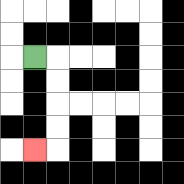{'start': '[1, 2]', 'end': '[1, 6]', 'path_directions': 'R,D,D,D,D,L', 'path_coordinates': '[[1, 2], [2, 2], [2, 3], [2, 4], [2, 5], [2, 6], [1, 6]]'}